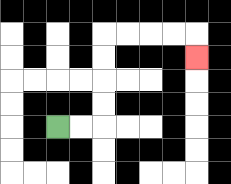{'start': '[2, 5]', 'end': '[8, 2]', 'path_directions': 'R,R,U,U,U,U,R,R,R,R,D', 'path_coordinates': '[[2, 5], [3, 5], [4, 5], [4, 4], [4, 3], [4, 2], [4, 1], [5, 1], [6, 1], [7, 1], [8, 1], [8, 2]]'}